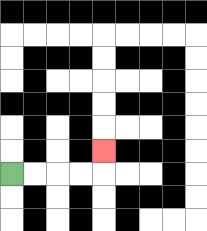{'start': '[0, 7]', 'end': '[4, 6]', 'path_directions': 'R,R,R,R,U', 'path_coordinates': '[[0, 7], [1, 7], [2, 7], [3, 7], [4, 7], [4, 6]]'}